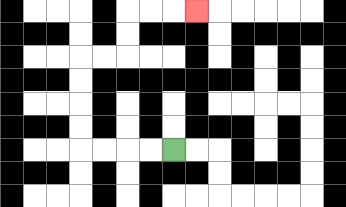{'start': '[7, 6]', 'end': '[8, 0]', 'path_directions': 'L,L,L,L,U,U,U,U,R,R,U,U,R,R,R', 'path_coordinates': '[[7, 6], [6, 6], [5, 6], [4, 6], [3, 6], [3, 5], [3, 4], [3, 3], [3, 2], [4, 2], [5, 2], [5, 1], [5, 0], [6, 0], [7, 0], [8, 0]]'}